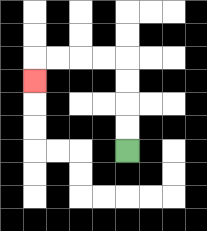{'start': '[5, 6]', 'end': '[1, 3]', 'path_directions': 'U,U,U,U,L,L,L,L,D', 'path_coordinates': '[[5, 6], [5, 5], [5, 4], [5, 3], [5, 2], [4, 2], [3, 2], [2, 2], [1, 2], [1, 3]]'}